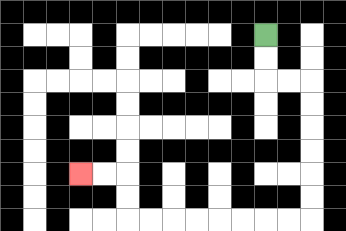{'start': '[11, 1]', 'end': '[3, 7]', 'path_directions': 'D,D,R,R,D,D,D,D,D,D,L,L,L,L,L,L,L,L,U,U,L,L', 'path_coordinates': '[[11, 1], [11, 2], [11, 3], [12, 3], [13, 3], [13, 4], [13, 5], [13, 6], [13, 7], [13, 8], [13, 9], [12, 9], [11, 9], [10, 9], [9, 9], [8, 9], [7, 9], [6, 9], [5, 9], [5, 8], [5, 7], [4, 7], [3, 7]]'}